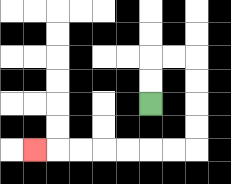{'start': '[6, 4]', 'end': '[1, 6]', 'path_directions': 'U,U,R,R,D,D,D,D,L,L,L,L,L,L,L', 'path_coordinates': '[[6, 4], [6, 3], [6, 2], [7, 2], [8, 2], [8, 3], [8, 4], [8, 5], [8, 6], [7, 6], [6, 6], [5, 6], [4, 6], [3, 6], [2, 6], [1, 6]]'}